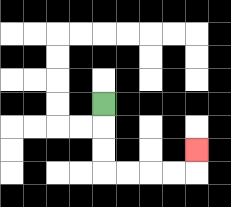{'start': '[4, 4]', 'end': '[8, 6]', 'path_directions': 'D,D,D,R,R,R,R,U', 'path_coordinates': '[[4, 4], [4, 5], [4, 6], [4, 7], [5, 7], [6, 7], [7, 7], [8, 7], [8, 6]]'}